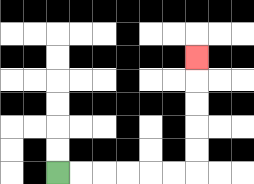{'start': '[2, 7]', 'end': '[8, 2]', 'path_directions': 'R,R,R,R,R,R,U,U,U,U,U', 'path_coordinates': '[[2, 7], [3, 7], [4, 7], [5, 7], [6, 7], [7, 7], [8, 7], [8, 6], [8, 5], [8, 4], [8, 3], [8, 2]]'}